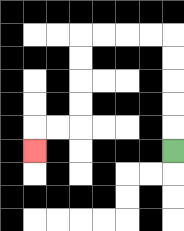{'start': '[7, 6]', 'end': '[1, 6]', 'path_directions': 'U,U,U,U,U,L,L,L,L,D,D,D,D,L,L,D', 'path_coordinates': '[[7, 6], [7, 5], [7, 4], [7, 3], [7, 2], [7, 1], [6, 1], [5, 1], [4, 1], [3, 1], [3, 2], [3, 3], [3, 4], [3, 5], [2, 5], [1, 5], [1, 6]]'}